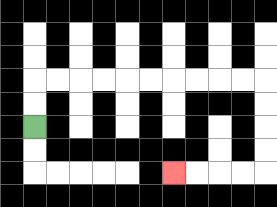{'start': '[1, 5]', 'end': '[7, 7]', 'path_directions': 'U,U,R,R,R,R,R,R,R,R,R,R,D,D,D,D,L,L,L,L', 'path_coordinates': '[[1, 5], [1, 4], [1, 3], [2, 3], [3, 3], [4, 3], [5, 3], [6, 3], [7, 3], [8, 3], [9, 3], [10, 3], [11, 3], [11, 4], [11, 5], [11, 6], [11, 7], [10, 7], [9, 7], [8, 7], [7, 7]]'}